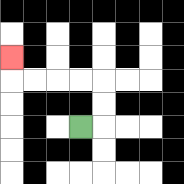{'start': '[3, 5]', 'end': '[0, 2]', 'path_directions': 'R,U,U,L,L,L,L,U', 'path_coordinates': '[[3, 5], [4, 5], [4, 4], [4, 3], [3, 3], [2, 3], [1, 3], [0, 3], [0, 2]]'}